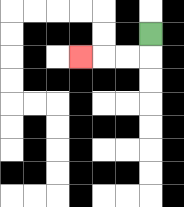{'start': '[6, 1]', 'end': '[3, 2]', 'path_directions': 'D,L,L,L', 'path_coordinates': '[[6, 1], [6, 2], [5, 2], [4, 2], [3, 2]]'}